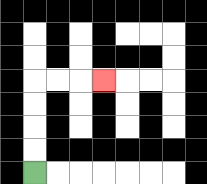{'start': '[1, 7]', 'end': '[4, 3]', 'path_directions': 'U,U,U,U,R,R,R', 'path_coordinates': '[[1, 7], [1, 6], [1, 5], [1, 4], [1, 3], [2, 3], [3, 3], [4, 3]]'}